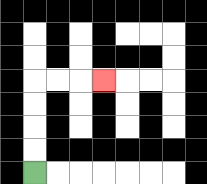{'start': '[1, 7]', 'end': '[4, 3]', 'path_directions': 'U,U,U,U,R,R,R', 'path_coordinates': '[[1, 7], [1, 6], [1, 5], [1, 4], [1, 3], [2, 3], [3, 3], [4, 3]]'}